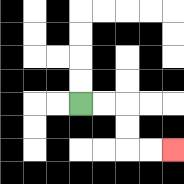{'start': '[3, 4]', 'end': '[7, 6]', 'path_directions': 'R,R,D,D,R,R', 'path_coordinates': '[[3, 4], [4, 4], [5, 4], [5, 5], [5, 6], [6, 6], [7, 6]]'}